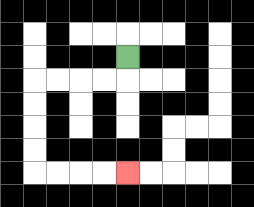{'start': '[5, 2]', 'end': '[5, 7]', 'path_directions': 'D,L,L,L,L,D,D,D,D,R,R,R,R', 'path_coordinates': '[[5, 2], [5, 3], [4, 3], [3, 3], [2, 3], [1, 3], [1, 4], [1, 5], [1, 6], [1, 7], [2, 7], [3, 7], [4, 7], [5, 7]]'}